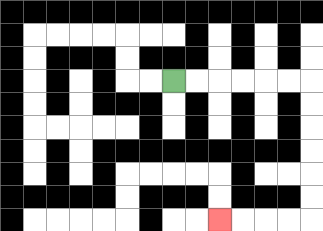{'start': '[7, 3]', 'end': '[9, 9]', 'path_directions': 'R,R,R,R,R,R,D,D,D,D,D,D,L,L,L,L', 'path_coordinates': '[[7, 3], [8, 3], [9, 3], [10, 3], [11, 3], [12, 3], [13, 3], [13, 4], [13, 5], [13, 6], [13, 7], [13, 8], [13, 9], [12, 9], [11, 9], [10, 9], [9, 9]]'}